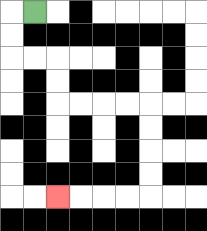{'start': '[1, 0]', 'end': '[2, 8]', 'path_directions': 'L,D,D,R,R,D,D,R,R,R,R,D,D,D,D,L,L,L,L', 'path_coordinates': '[[1, 0], [0, 0], [0, 1], [0, 2], [1, 2], [2, 2], [2, 3], [2, 4], [3, 4], [4, 4], [5, 4], [6, 4], [6, 5], [6, 6], [6, 7], [6, 8], [5, 8], [4, 8], [3, 8], [2, 8]]'}